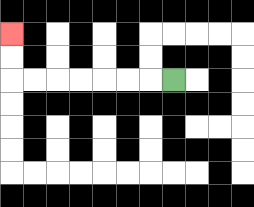{'start': '[7, 3]', 'end': '[0, 1]', 'path_directions': 'L,L,L,L,L,L,L,U,U', 'path_coordinates': '[[7, 3], [6, 3], [5, 3], [4, 3], [3, 3], [2, 3], [1, 3], [0, 3], [0, 2], [0, 1]]'}